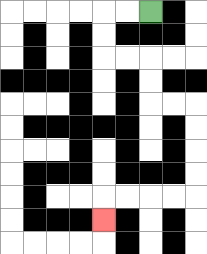{'start': '[6, 0]', 'end': '[4, 9]', 'path_directions': 'L,L,D,D,R,R,D,D,R,R,D,D,D,D,L,L,L,L,D', 'path_coordinates': '[[6, 0], [5, 0], [4, 0], [4, 1], [4, 2], [5, 2], [6, 2], [6, 3], [6, 4], [7, 4], [8, 4], [8, 5], [8, 6], [8, 7], [8, 8], [7, 8], [6, 8], [5, 8], [4, 8], [4, 9]]'}